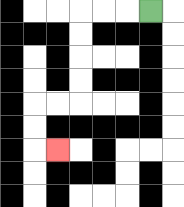{'start': '[6, 0]', 'end': '[2, 6]', 'path_directions': 'L,L,L,D,D,D,D,L,L,D,D,R', 'path_coordinates': '[[6, 0], [5, 0], [4, 0], [3, 0], [3, 1], [3, 2], [3, 3], [3, 4], [2, 4], [1, 4], [1, 5], [1, 6], [2, 6]]'}